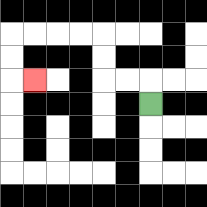{'start': '[6, 4]', 'end': '[1, 3]', 'path_directions': 'U,L,L,U,U,L,L,L,L,D,D,R', 'path_coordinates': '[[6, 4], [6, 3], [5, 3], [4, 3], [4, 2], [4, 1], [3, 1], [2, 1], [1, 1], [0, 1], [0, 2], [0, 3], [1, 3]]'}